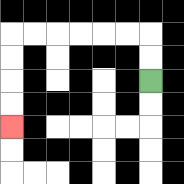{'start': '[6, 3]', 'end': '[0, 5]', 'path_directions': 'U,U,L,L,L,L,L,L,D,D,D,D', 'path_coordinates': '[[6, 3], [6, 2], [6, 1], [5, 1], [4, 1], [3, 1], [2, 1], [1, 1], [0, 1], [0, 2], [0, 3], [0, 4], [0, 5]]'}